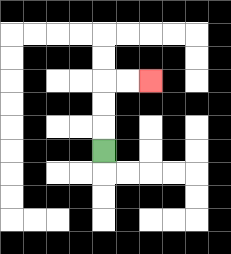{'start': '[4, 6]', 'end': '[6, 3]', 'path_directions': 'U,U,U,R,R', 'path_coordinates': '[[4, 6], [4, 5], [4, 4], [4, 3], [5, 3], [6, 3]]'}